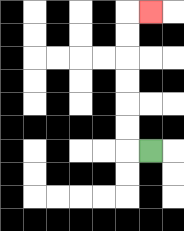{'start': '[6, 6]', 'end': '[6, 0]', 'path_directions': 'L,U,U,U,U,U,U,R', 'path_coordinates': '[[6, 6], [5, 6], [5, 5], [5, 4], [5, 3], [5, 2], [5, 1], [5, 0], [6, 0]]'}